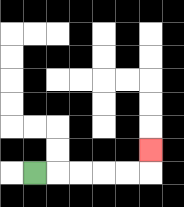{'start': '[1, 7]', 'end': '[6, 6]', 'path_directions': 'R,R,R,R,R,U', 'path_coordinates': '[[1, 7], [2, 7], [3, 7], [4, 7], [5, 7], [6, 7], [6, 6]]'}